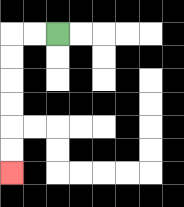{'start': '[2, 1]', 'end': '[0, 7]', 'path_directions': 'L,L,D,D,D,D,D,D', 'path_coordinates': '[[2, 1], [1, 1], [0, 1], [0, 2], [0, 3], [0, 4], [0, 5], [0, 6], [0, 7]]'}